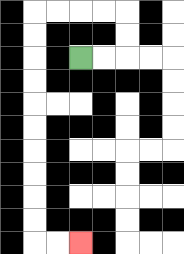{'start': '[3, 2]', 'end': '[3, 10]', 'path_directions': 'R,R,U,U,L,L,L,L,D,D,D,D,D,D,D,D,D,D,R,R', 'path_coordinates': '[[3, 2], [4, 2], [5, 2], [5, 1], [5, 0], [4, 0], [3, 0], [2, 0], [1, 0], [1, 1], [1, 2], [1, 3], [1, 4], [1, 5], [1, 6], [1, 7], [1, 8], [1, 9], [1, 10], [2, 10], [3, 10]]'}